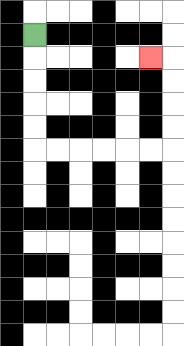{'start': '[1, 1]', 'end': '[6, 2]', 'path_directions': 'D,D,D,D,D,R,R,R,R,R,R,U,U,U,U,L', 'path_coordinates': '[[1, 1], [1, 2], [1, 3], [1, 4], [1, 5], [1, 6], [2, 6], [3, 6], [4, 6], [5, 6], [6, 6], [7, 6], [7, 5], [7, 4], [7, 3], [7, 2], [6, 2]]'}